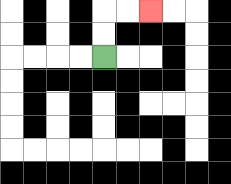{'start': '[4, 2]', 'end': '[6, 0]', 'path_directions': 'U,U,R,R', 'path_coordinates': '[[4, 2], [4, 1], [4, 0], [5, 0], [6, 0]]'}